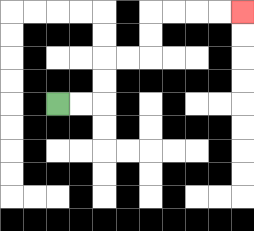{'start': '[2, 4]', 'end': '[10, 0]', 'path_directions': 'R,R,U,U,R,R,U,U,R,R,R,R', 'path_coordinates': '[[2, 4], [3, 4], [4, 4], [4, 3], [4, 2], [5, 2], [6, 2], [6, 1], [6, 0], [7, 0], [8, 0], [9, 0], [10, 0]]'}